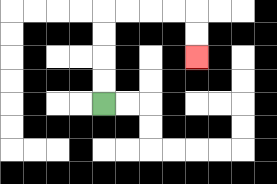{'start': '[4, 4]', 'end': '[8, 2]', 'path_directions': 'U,U,U,U,R,R,R,R,D,D', 'path_coordinates': '[[4, 4], [4, 3], [4, 2], [4, 1], [4, 0], [5, 0], [6, 0], [7, 0], [8, 0], [8, 1], [8, 2]]'}